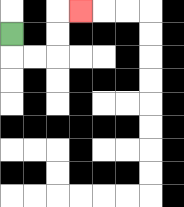{'start': '[0, 1]', 'end': '[3, 0]', 'path_directions': 'D,R,R,U,U,R', 'path_coordinates': '[[0, 1], [0, 2], [1, 2], [2, 2], [2, 1], [2, 0], [3, 0]]'}